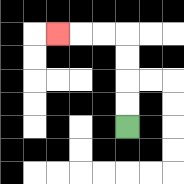{'start': '[5, 5]', 'end': '[2, 1]', 'path_directions': 'U,U,U,U,L,L,L', 'path_coordinates': '[[5, 5], [5, 4], [5, 3], [5, 2], [5, 1], [4, 1], [3, 1], [2, 1]]'}